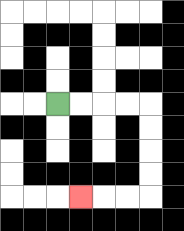{'start': '[2, 4]', 'end': '[3, 8]', 'path_directions': 'R,R,R,R,D,D,D,D,L,L,L', 'path_coordinates': '[[2, 4], [3, 4], [4, 4], [5, 4], [6, 4], [6, 5], [6, 6], [6, 7], [6, 8], [5, 8], [4, 8], [3, 8]]'}